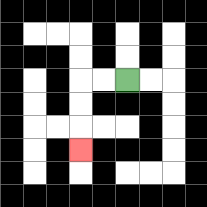{'start': '[5, 3]', 'end': '[3, 6]', 'path_directions': 'L,L,D,D,D', 'path_coordinates': '[[5, 3], [4, 3], [3, 3], [3, 4], [3, 5], [3, 6]]'}